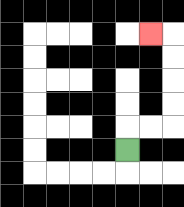{'start': '[5, 6]', 'end': '[6, 1]', 'path_directions': 'U,R,R,U,U,U,U,L', 'path_coordinates': '[[5, 6], [5, 5], [6, 5], [7, 5], [7, 4], [7, 3], [7, 2], [7, 1], [6, 1]]'}